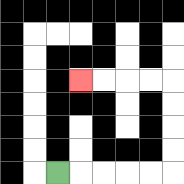{'start': '[2, 7]', 'end': '[3, 3]', 'path_directions': 'R,R,R,R,R,U,U,U,U,L,L,L,L', 'path_coordinates': '[[2, 7], [3, 7], [4, 7], [5, 7], [6, 7], [7, 7], [7, 6], [7, 5], [7, 4], [7, 3], [6, 3], [5, 3], [4, 3], [3, 3]]'}